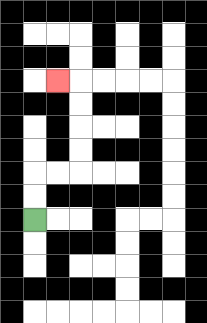{'start': '[1, 9]', 'end': '[2, 3]', 'path_directions': 'U,U,R,R,U,U,U,U,L', 'path_coordinates': '[[1, 9], [1, 8], [1, 7], [2, 7], [3, 7], [3, 6], [3, 5], [3, 4], [3, 3], [2, 3]]'}